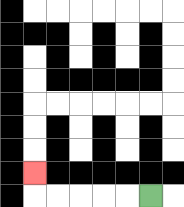{'start': '[6, 8]', 'end': '[1, 7]', 'path_directions': 'L,L,L,L,L,U', 'path_coordinates': '[[6, 8], [5, 8], [4, 8], [3, 8], [2, 8], [1, 8], [1, 7]]'}